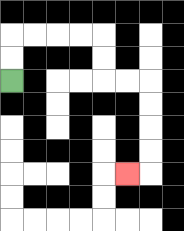{'start': '[0, 3]', 'end': '[5, 7]', 'path_directions': 'U,U,R,R,R,R,D,D,R,R,D,D,D,D,L', 'path_coordinates': '[[0, 3], [0, 2], [0, 1], [1, 1], [2, 1], [3, 1], [4, 1], [4, 2], [4, 3], [5, 3], [6, 3], [6, 4], [6, 5], [6, 6], [6, 7], [5, 7]]'}